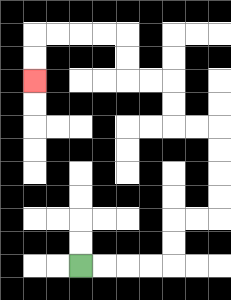{'start': '[3, 11]', 'end': '[1, 3]', 'path_directions': 'R,R,R,R,U,U,R,R,U,U,U,U,L,L,U,U,L,L,U,U,L,L,L,L,D,D', 'path_coordinates': '[[3, 11], [4, 11], [5, 11], [6, 11], [7, 11], [7, 10], [7, 9], [8, 9], [9, 9], [9, 8], [9, 7], [9, 6], [9, 5], [8, 5], [7, 5], [7, 4], [7, 3], [6, 3], [5, 3], [5, 2], [5, 1], [4, 1], [3, 1], [2, 1], [1, 1], [1, 2], [1, 3]]'}